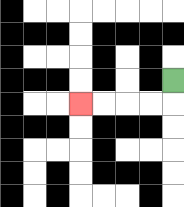{'start': '[7, 3]', 'end': '[3, 4]', 'path_directions': 'D,L,L,L,L', 'path_coordinates': '[[7, 3], [7, 4], [6, 4], [5, 4], [4, 4], [3, 4]]'}